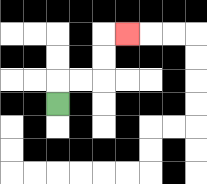{'start': '[2, 4]', 'end': '[5, 1]', 'path_directions': 'U,R,R,U,U,R', 'path_coordinates': '[[2, 4], [2, 3], [3, 3], [4, 3], [4, 2], [4, 1], [5, 1]]'}